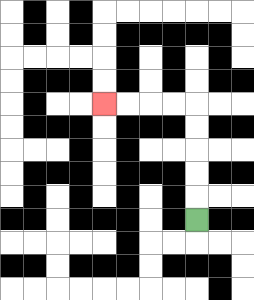{'start': '[8, 9]', 'end': '[4, 4]', 'path_directions': 'U,U,U,U,U,L,L,L,L', 'path_coordinates': '[[8, 9], [8, 8], [8, 7], [8, 6], [8, 5], [8, 4], [7, 4], [6, 4], [5, 4], [4, 4]]'}